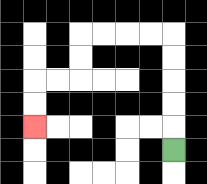{'start': '[7, 6]', 'end': '[1, 5]', 'path_directions': 'U,U,U,U,U,L,L,L,L,D,D,L,L,D,D', 'path_coordinates': '[[7, 6], [7, 5], [7, 4], [7, 3], [7, 2], [7, 1], [6, 1], [5, 1], [4, 1], [3, 1], [3, 2], [3, 3], [2, 3], [1, 3], [1, 4], [1, 5]]'}